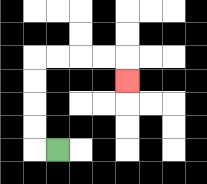{'start': '[2, 6]', 'end': '[5, 3]', 'path_directions': 'L,U,U,U,U,R,R,R,R,D', 'path_coordinates': '[[2, 6], [1, 6], [1, 5], [1, 4], [1, 3], [1, 2], [2, 2], [3, 2], [4, 2], [5, 2], [5, 3]]'}